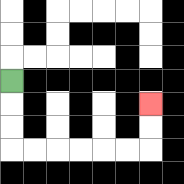{'start': '[0, 3]', 'end': '[6, 4]', 'path_directions': 'D,D,D,R,R,R,R,R,R,U,U', 'path_coordinates': '[[0, 3], [0, 4], [0, 5], [0, 6], [1, 6], [2, 6], [3, 6], [4, 6], [5, 6], [6, 6], [6, 5], [6, 4]]'}